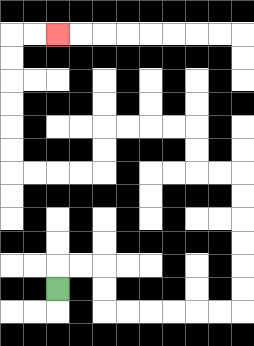{'start': '[2, 12]', 'end': '[2, 1]', 'path_directions': 'U,R,R,D,D,R,R,R,R,R,R,U,U,U,U,U,U,L,L,U,U,L,L,L,L,D,D,L,L,L,L,U,U,U,U,U,U,R,R', 'path_coordinates': '[[2, 12], [2, 11], [3, 11], [4, 11], [4, 12], [4, 13], [5, 13], [6, 13], [7, 13], [8, 13], [9, 13], [10, 13], [10, 12], [10, 11], [10, 10], [10, 9], [10, 8], [10, 7], [9, 7], [8, 7], [8, 6], [8, 5], [7, 5], [6, 5], [5, 5], [4, 5], [4, 6], [4, 7], [3, 7], [2, 7], [1, 7], [0, 7], [0, 6], [0, 5], [0, 4], [0, 3], [0, 2], [0, 1], [1, 1], [2, 1]]'}